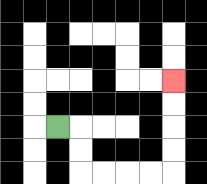{'start': '[2, 5]', 'end': '[7, 3]', 'path_directions': 'R,D,D,R,R,R,R,U,U,U,U', 'path_coordinates': '[[2, 5], [3, 5], [3, 6], [3, 7], [4, 7], [5, 7], [6, 7], [7, 7], [7, 6], [7, 5], [7, 4], [7, 3]]'}